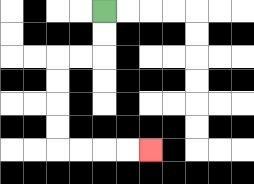{'start': '[4, 0]', 'end': '[6, 6]', 'path_directions': 'D,D,L,L,D,D,D,D,R,R,R,R', 'path_coordinates': '[[4, 0], [4, 1], [4, 2], [3, 2], [2, 2], [2, 3], [2, 4], [2, 5], [2, 6], [3, 6], [4, 6], [5, 6], [6, 6]]'}